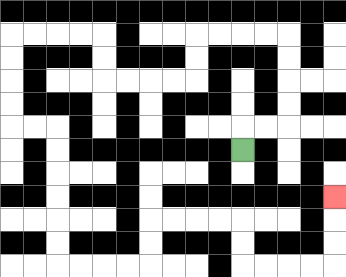{'start': '[10, 6]', 'end': '[14, 8]', 'path_directions': 'U,R,R,U,U,U,U,L,L,L,L,D,D,L,L,L,L,U,U,L,L,L,L,D,D,D,D,R,R,D,D,D,D,D,D,R,R,R,R,U,U,R,R,R,R,D,D,R,R,R,R,U,U,U', 'path_coordinates': '[[10, 6], [10, 5], [11, 5], [12, 5], [12, 4], [12, 3], [12, 2], [12, 1], [11, 1], [10, 1], [9, 1], [8, 1], [8, 2], [8, 3], [7, 3], [6, 3], [5, 3], [4, 3], [4, 2], [4, 1], [3, 1], [2, 1], [1, 1], [0, 1], [0, 2], [0, 3], [0, 4], [0, 5], [1, 5], [2, 5], [2, 6], [2, 7], [2, 8], [2, 9], [2, 10], [2, 11], [3, 11], [4, 11], [5, 11], [6, 11], [6, 10], [6, 9], [7, 9], [8, 9], [9, 9], [10, 9], [10, 10], [10, 11], [11, 11], [12, 11], [13, 11], [14, 11], [14, 10], [14, 9], [14, 8]]'}